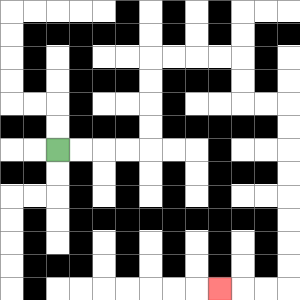{'start': '[2, 6]', 'end': '[9, 12]', 'path_directions': 'R,R,R,R,U,U,U,U,R,R,R,R,D,D,R,R,D,D,D,D,D,D,D,D,L,L,L', 'path_coordinates': '[[2, 6], [3, 6], [4, 6], [5, 6], [6, 6], [6, 5], [6, 4], [6, 3], [6, 2], [7, 2], [8, 2], [9, 2], [10, 2], [10, 3], [10, 4], [11, 4], [12, 4], [12, 5], [12, 6], [12, 7], [12, 8], [12, 9], [12, 10], [12, 11], [12, 12], [11, 12], [10, 12], [9, 12]]'}